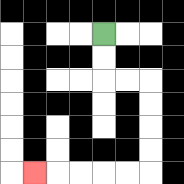{'start': '[4, 1]', 'end': '[1, 7]', 'path_directions': 'D,D,R,R,D,D,D,D,L,L,L,L,L', 'path_coordinates': '[[4, 1], [4, 2], [4, 3], [5, 3], [6, 3], [6, 4], [6, 5], [6, 6], [6, 7], [5, 7], [4, 7], [3, 7], [2, 7], [1, 7]]'}